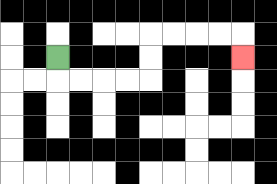{'start': '[2, 2]', 'end': '[10, 2]', 'path_directions': 'D,R,R,R,R,U,U,R,R,R,R,D', 'path_coordinates': '[[2, 2], [2, 3], [3, 3], [4, 3], [5, 3], [6, 3], [6, 2], [6, 1], [7, 1], [8, 1], [9, 1], [10, 1], [10, 2]]'}